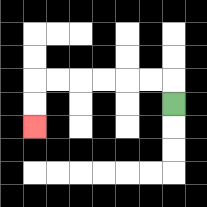{'start': '[7, 4]', 'end': '[1, 5]', 'path_directions': 'U,L,L,L,L,L,L,D,D', 'path_coordinates': '[[7, 4], [7, 3], [6, 3], [5, 3], [4, 3], [3, 3], [2, 3], [1, 3], [1, 4], [1, 5]]'}